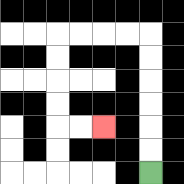{'start': '[6, 7]', 'end': '[4, 5]', 'path_directions': 'U,U,U,U,U,U,L,L,L,L,D,D,D,D,R,R', 'path_coordinates': '[[6, 7], [6, 6], [6, 5], [6, 4], [6, 3], [6, 2], [6, 1], [5, 1], [4, 1], [3, 1], [2, 1], [2, 2], [2, 3], [2, 4], [2, 5], [3, 5], [4, 5]]'}